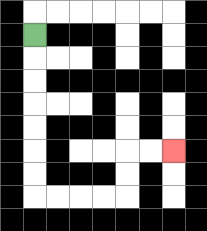{'start': '[1, 1]', 'end': '[7, 6]', 'path_directions': 'D,D,D,D,D,D,D,R,R,R,R,U,U,R,R', 'path_coordinates': '[[1, 1], [1, 2], [1, 3], [1, 4], [1, 5], [1, 6], [1, 7], [1, 8], [2, 8], [3, 8], [4, 8], [5, 8], [5, 7], [5, 6], [6, 6], [7, 6]]'}